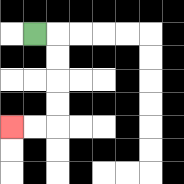{'start': '[1, 1]', 'end': '[0, 5]', 'path_directions': 'R,D,D,D,D,L,L', 'path_coordinates': '[[1, 1], [2, 1], [2, 2], [2, 3], [2, 4], [2, 5], [1, 5], [0, 5]]'}